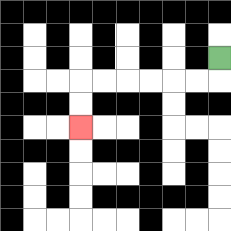{'start': '[9, 2]', 'end': '[3, 5]', 'path_directions': 'D,L,L,L,L,L,L,D,D', 'path_coordinates': '[[9, 2], [9, 3], [8, 3], [7, 3], [6, 3], [5, 3], [4, 3], [3, 3], [3, 4], [3, 5]]'}